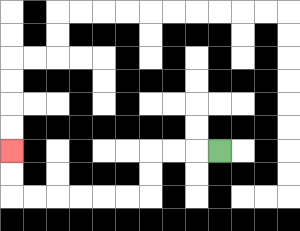{'start': '[9, 6]', 'end': '[0, 6]', 'path_directions': 'L,L,L,D,D,L,L,L,L,L,L,U,U', 'path_coordinates': '[[9, 6], [8, 6], [7, 6], [6, 6], [6, 7], [6, 8], [5, 8], [4, 8], [3, 8], [2, 8], [1, 8], [0, 8], [0, 7], [0, 6]]'}